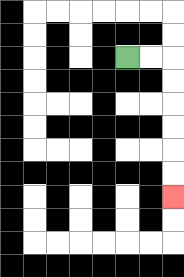{'start': '[5, 2]', 'end': '[7, 8]', 'path_directions': 'R,R,D,D,D,D,D,D', 'path_coordinates': '[[5, 2], [6, 2], [7, 2], [7, 3], [7, 4], [7, 5], [7, 6], [7, 7], [7, 8]]'}